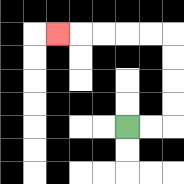{'start': '[5, 5]', 'end': '[2, 1]', 'path_directions': 'R,R,U,U,U,U,L,L,L,L,L', 'path_coordinates': '[[5, 5], [6, 5], [7, 5], [7, 4], [7, 3], [7, 2], [7, 1], [6, 1], [5, 1], [4, 1], [3, 1], [2, 1]]'}